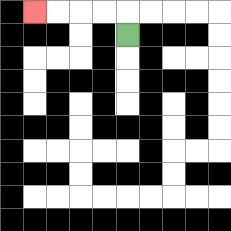{'start': '[5, 1]', 'end': '[1, 0]', 'path_directions': 'U,L,L,L,L', 'path_coordinates': '[[5, 1], [5, 0], [4, 0], [3, 0], [2, 0], [1, 0]]'}